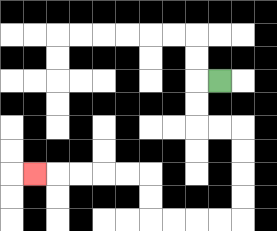{'start': '[9, 3]', 'end': '[1, 7]', 'path_directions': 'L,D,D,R,R,D,D,D,D,L,L,L,L,U,U,L,L,L,L,L', 'path_coordinates': '[[9, 3], [8, 3], [8, 4], [8, 5], [9, 5], [10, 5], [10, 6], [10, 7], [10, 8], [10, 9], [9, 9], [8, 9], [7, 9], [6, 9], [6, 8], [6, 7], [5, 7], [4, 7], [3, 7], [2, 7], [1, 7]]'}